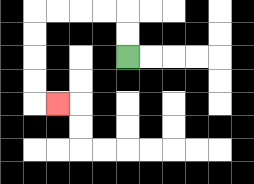{'start': '[5, 2]', 'end': '[2, 4]', 'path_directions': 'U,U,L,L,L,L,D,D,D,D,R', 'path_coordinates': '[[5, 2], [5, 1], [5, 0], [4, 0], [3, 0], [2, 0], [1, 0], [1, 1], [1, 2], [1, 3], [1, 4], [2, 4]]'}